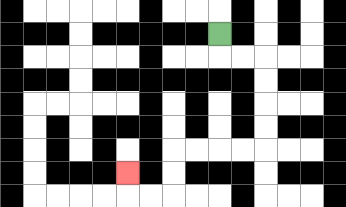{'start': '[9, 1]', 'end': '[5, 7]', 'path_directions': 'D,R,R,D,D,D,D,L,L,L,L,D,D,L,L,U', 'path_coordinates': '[[9, 1], [9, 2], [10, 2], [11, 2], [11, 3], [11, 4], [11, 5], [11, 6], [10, 6], [9, 6], [8, 6], [7, 6], [7, 7], [7, 8], [6, 8], [5, 8], [5, 7]]'}